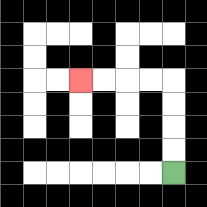{'start': '[7, 7]', 'end': '[3, 3]', 'path_directions': 'U,U,U,U,L,L,L,L', 'path_coordinates': '[[7, 7], [7, 6], [7, 5], [7, 4], [7, 3], [6, 3], [5, 3], [4, 3], [3, 3]]'}